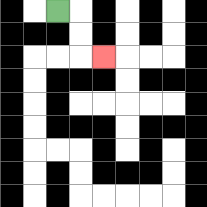{'start': '[2, 0]', 'end': '[4, 2]', 'path_directions': 'R,D,D,R', 'path_coordinates': '[[2, 0], [3, 0], [3, 1], [3, 2], [4, 2]]'}